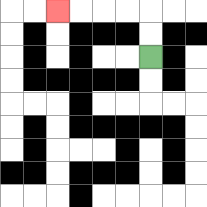{'start': '[6, 2]', 'end': '[2, 0]', 'path_directions': 'U,U,L,L,L,L', 'path_coordinates': '[[6, 2], [6, 1], [6, 0], [5, 0], [4, 0], [3, 0], [2, 0]]'}